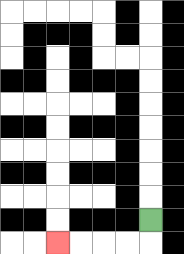{'start': '[6, 9]', 'end': '[2, 10]', 'path_directions': 'D,L,L,L,L', 'path_coordinates': '[[6, 9], [6, 10], [5, 10], [4, 10], [3, 10], [2, 10]]'}